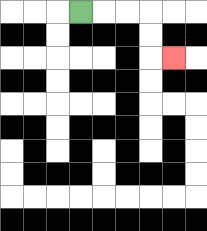{'start': '[3, 0]', 'end': '[7, 2]', 'path_directions': 'R,R,R,D,D,R', 'path_coordinates': '[[3, 0], [4, 0], [5, 0], [6, 0], [6, 1], [6, 2], [7, 2]]'}